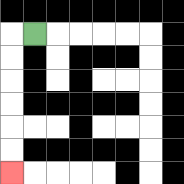{'start': '[1, 1]', 'end': '[0, 7]', 'path_directions': 'L,D,D,D,D,D,D', 'path_coordinates': '[[1, 1], [0, 1], [0, 2], [0, 3], [0, 4], [0, 5], [0, 6], [0, 7]]'}